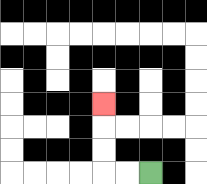{'start': '[6, 7]', 'end': '[4, 4]', 'path_directions': 'L,L,U,U,U', 'path_coordinates': '[[6, 7], [5, 7], [4, 7], [4, 6], [4, 5], [4, 4]]'}